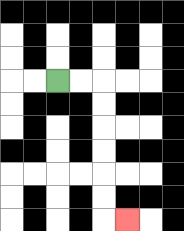{'start': '[2, 3]', 'end': '[5, 9]', 'path_directions': 'R,R,D,D,D,D,D,D,R', 'path_coordinates': '[[2, 3], [3, 3], [4, 3], [4, 4], [4, 5], [4, 6], [4, 7], [4, 8], [4, 9], [5, 9]]'}